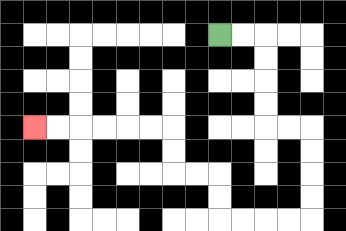{'start': '[9, 1]', 'end': '[1, 5]', 'path_directions': 'R,R,D,D,D,D,R,R,D,D,D,D,L,L,L,L,U,U,L,L,U,U,L,L,L,L,L,L', 'path_coordinates': '[[9, 1], [10, 1], [11, 1], [11, 2], [11, 3], [11, 4], [11, 5], [12, 5], [13, 5], [13, 6], [13, 7], [13, 8], [13, 9], [12, 9], [11, 9], [10, 9], [9, 9], [9, 8], [9, 7], [8, 7], [7, 7], [7, 6], [7, 5], [6, 5], [5, 5], [4, 5], [3, 5], [2, 5], [1, 5]]'}